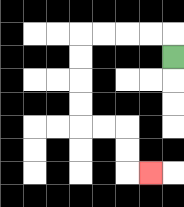{'start': '[7, 2]', 'end': '[6, 7]', 'path_directions': 'U,L,L,L,L,D,D,D,D,R,R,D,D,R', 'path_coordinates': '[[7, 2], [7, 1], [6, 1], [5, 1], [4, 1], [3, 1], [3, 2], [3, 3], [3, 4], [3, 5], [4, 5], [5, 5], [5, 6], [5, 7], [6, 7]]'}